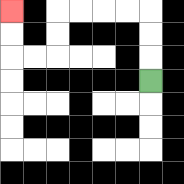{'start': '[6, 3]', 'end': '[0, 0]', 'path_directions': 'U,U,U,L,L,L,L,D,D,L,L,U,U', 'path_coordinates': '[[6, 3], [6, 2], [6, 1], [6, 0], [5, 0], [4, 0], [3, 0], [2, 0], [2, 1], [2, 2], [1, 2], [0, 2], [0, 1], [0, 0]]'}